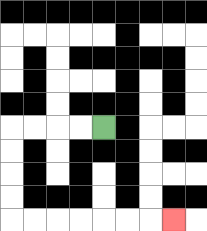{'start': '[4, 5]', 'end': '[7, 9]', 'path_directions': 'L,L,L,L,D,D,D,D,R,R,R,R,R,R,R', 'path_coordinates': '[[4, 5], [3, 5], [2, 5], [1, 5], [0, 5], [0, 6], [0, 7], [0, 8], [0, 9], [1, 9], [2, 9], [3, 9], [4, 9], [5, 9], [6, 9], [7, 9]]'}